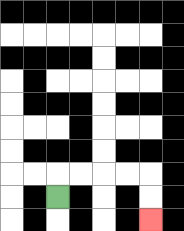{'start': '[2, 8]', 'end': '[6, 9]', 'path_directions': 'U,R,R,R,R,D,D', 'path_coordinates': '[[2, 8], [2, 7], [3, 7], [4, 7], [5, 7], [6, 7], [6, 8], [6, 9]]'}